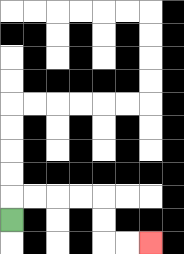{'start': '[0, 9]', 'end': '[6, 10]', 'path_directions': 'U,R,R,R,R,D,D,R,R', 'path_coordinates': '[[0, 9], [0, 8], [1, 8], [2, 8], [3, 8], [4, 8], [4, 9], [4, 10], [5, 10], [6, 10]]'}